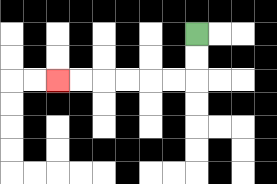{'start': '[8, 1]', 'end': '[2, 3]', 'path_directions': 'D,D,L,L,L,L,L,L', 'path_coordinates': '[[8, 1], [8, 2], [8, 3], [7, 3], [6, 3], [5, 3], [4, 3], [3, 3], [2, 3]]'}